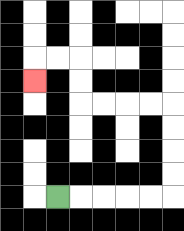{'start': '[2, 8]', 'end': '[1, 3]', 'path_directions': 'R,R,R,R,R,U,U,U,U,L,L,L,L,U,U,L,L,D', 'path_coordinates': '[[2, 8], [3, 8], [4, 8], [5, 8], [6, 8], [7, 8], [7, 7], [7, 6], [7, 5], [7, 4], [6, 4], [5, 4], [4, 4], [3, 4], [3, 3], [3, 2], [2, 2], [1, 2], [1, 3]]'}